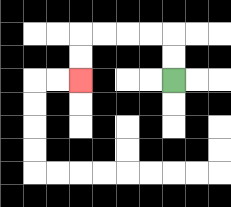{'start': '[7, 3]', 'end': '[3, 3]', 'path_directions': 'U,U,L,L,L,L,D,D', 'path_coordinates': '[[7, 3], [7, 2], [7, 1], [6, 1], [5, 1], [4, 1], [3, 1], [3, 2], [3, 3]]'}